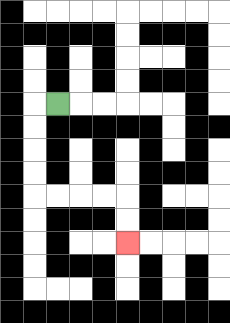{'start': '[2, 4]', 'end': '[5, 10]', 'path_directions': 'L,D,D,D,D,R,R,R,R,D,D', 'path_coordinates': '[[2, 4], [1, 4], [1, 5], [1, 6], [1, 7], [1, 8], [2, 8], [3, 8], [4, 8], [5, 8], [5, 9], [5, 10]]'}